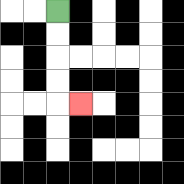{'start': '[2, 0]', 'end': '[3, 4]', 'path_directions': 'D,D,D,D,R', 'path_coordinates': '[[2, 0], [2, 1], [2, 2], [2, 3], [2, 4], [3, 4]]'}